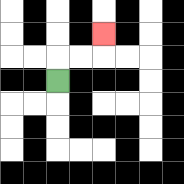{'start': '[2, 3]', 'end': '[4, 1]', 'path_directions': 'U,R,R,U', 'path_coordinates': '[[2, 3], [2, 2], [3, 2], [4, 2], [4, 1]]'}